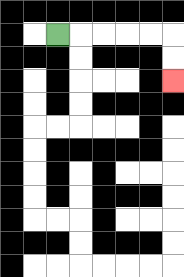{'start': '[2, 1]', 'end': '[7, 3]', 'path_directions': 'R,R,R,R,R,D,D', 'path_coordinates': '[[2, 1], [3, 1], [4, 1], [5, 1], [6, 1], [7, 1], [7, 2], [7, 3]]'}